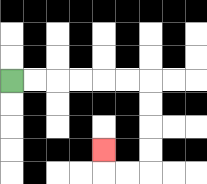{'start': '[0, 3]', 'end': '[4, 6]', 'path_directions': 'R,R,R,R,R,R,D,D,D,D,L,L,U', 'path_coordinates': '[[0, 3], [1, 3], [2, 3], [3, 3], [4, 3], [5, 3], [6, 3], [6, 4], [6, 5], [6, 6], [6, 7], [5, 7], [4, 7], [4, 6]]'}